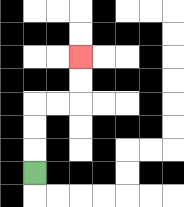{'start': '[1, 7]', 'end': '[3, 2]', 'path_directions': 'U,U,U,R,R,U,U', 'path_coordinates': '[[1, 7], [1, 6], [1, 5], [1, 4], [2, 4], [3, 4], [3, 3], [3, 2]]'}